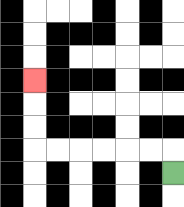{'start': '[7, 7]', 'end': '[1, 3]', 'path_directions': 'U,L,L,L,L,L,L,U,U,U', 'path_coordinates': '[[7, 7], [7, 6], [6, 6], [5, 6], [4, 6], [3, 6], [2, 6], [1, 6], [1, 5], [1, 4], [1, 3]]'}